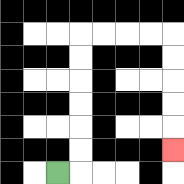{'start': '[2, 7]', 'end': '[7, 6]', 'path_directions': 'R,U,U,U,U,U,U,R,R,R,R,D,D,D,D,D', 'path_coordinates': '[[2, 7], [3, 7], [3, 6], [3, 5], [3, 4], [3, 3], [3, 2], [3, 1], [4, 1], [5, 1], [6, 1], [7, 1], [7, 2], [7, 3], [7, 4], [7, 5], [7, 6]]'}